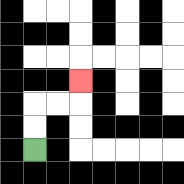{'start': '[1, 6]', 'end': '[3, 3]', 'path_directions': 'U,U,R,R,U', 'path_coordinates': '[[1, 6], [1, 5], [1, 4], [2, 4], [3, 4], [3, 3]]'}